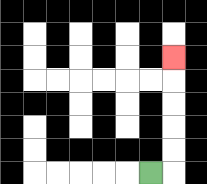{'start': '[6, 7]', 'end': '[7, 2]', 'path_directions': 'R,U,U,U,U,U', 'path_coordinates': '[[6, 7], [7, 7], [7, 6], [7, 5], [7, 4], [7, 3], [7, 2]]'}